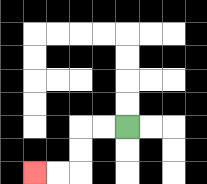{'start': '[5, 5]', 'end': '[1, 7]', 'path_directions': 'L,L,D,D,L,L', 'path_coordinates': '[[5, 5], [4, 5], [3, 5], [3, 6], [3, 7], [2, 7], [1, 7]]'}